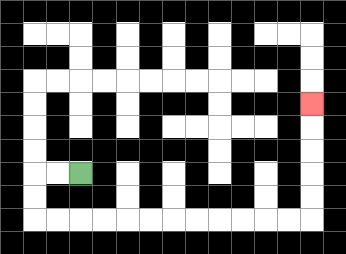{'start': '[3, 7]', 'end': '[13, 4]', 'path_directions': 'L,L,D,D,R,R,R,R,R,R,R,R,R,R,R,R,U,U,U,U,U', 'path_coordinates': '[[3, 7], [2, 7], [1, 7], [1, 8], [1, 9], [2, 9], [3, 9], [4, 9], [5, 9], [6, 9], [7, 9], [8, 9], [9, 9], [10, 9], [11, 9], [12, 9], [13, 9], [13, 8], [13, 7], [13, 6], [13, 5], [13, 4]]'}